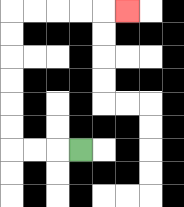{'start': '[3, 6]', 'end': '[5, 0]', 'path_directions': 'L,L,L,U,U,U,U,U,U,R,R,R,R,R', 'path_coordinates': '[[3, 6], [2, 6], [1, 6], [0, 6], [0, 5], [0, 4], [0, 3], [0, 2], [0, 1], [0, 0], [1, 0], [2, 0], [3, 0], [4, 0], [5, 0]]'}